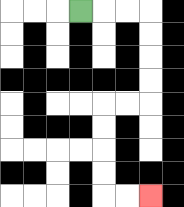{'start': '[3, 0]', 'end': '[6, 8]', 'path_directions': 'R,R,R,D,D,D,D,L,L,D,D,D,D,R,R', 'path_coordinates': '[[3, 0], [4, 0], [5, 0], [6, 0], [6, 1], [6, 2], [6, 3], [6, 4], [5, 4], [4, 4], [4, 5], [4, 6], [4, 7], [4, 8], [5, 8], [6, 8]]'}